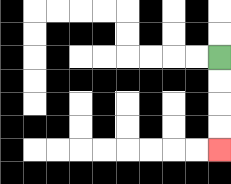{'start': '[9, 2]', 'end': '[9, 6]', 'path_directions': 'D,D,D,D', 'path_coordinates': '[[9, 2], [9, 3], [9, 4], [9, 5], [9, 6]]'}